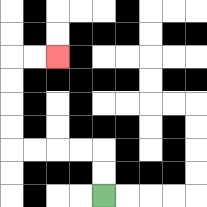{'start': '[4, 8]', 'end': '[2, 2]', 'path_directions': 'U,U,L,L,L,L,U,U,U,U,R,R', 'path_coordinates': '[[4, 8], [4, 7], [4, 6], [3, 6], [2, 6], [1, 6], [0, 6], [0, 5], [0, 4], [0, 3], [0, 2], [1, 2], [2, 2]]'}